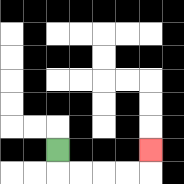{'start': '[2, 6]', 'end': '[6, 6]', 'path_directions': 'D,R,R,R,R,U', 'path_coordinates': '[[2, 6], [2, 7], [3, 7], [4, 7], [5, 7], [6, 7], [6, 6]]'}